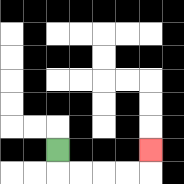{'start': '[2, 6]', 'end': '[6, 6]', 'path_directions': 'D,R,R,R,R,U', 'path_coordinates': '[[2, 6], [2, 7], [3, 7], [4, 7], [5, 7], [6, 7], [6, 6]]'}